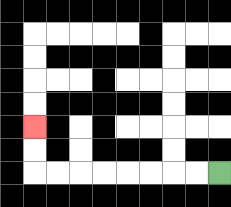{'start': '[9, 7]', 'end': '[1, 5]', 'path_directions': 'L,L,L,L,L,L,L,L,U,U', 'path_coordinates': '[[9, 7], [8, 7], [7, 7], [6, 7], [5, 7], [4, 7], [3, 7], [2, 7], [1, 7], [1, 6], [1, 5]]'}